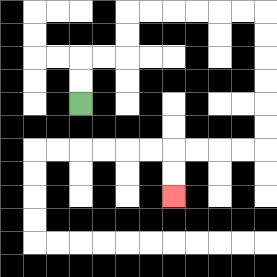{'start': '[3, 4]', 'end': '[7, 8]', 'path_directions': 'U,U,R,R,U,U,R,R,R,R,R,R,D,D,D,D,D,D,L,L,L,L,D,D', 'path_coordinates': '[[3, 4], [3, 3], [3, 2], [4, 2], [5, 2], [5, 1], [5, 0], [6, 0], [7, 0], [8, 0], [9, 0], [10, 0], [11, 0], [11, 1], [11, 2], [11, 3], [11, 4], [11, 5], [11, 6], [10, 6], [9, 6], [8, 6], [7, 6], [7, 7], [7, 8]]'}